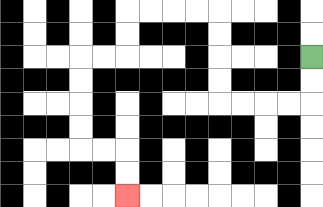{'start': '[13, 2]', 'end': '[5, 8]', 'path_directions': 'D,D,L,L,L,L,U,U,U,U,L,L,L,L,D,D,L,L,D,D,D,D,R,R,D,D', 'path_coordinates': '[[13, 2], [13, 3], [13, 4], [12, 4], [11, 4], [10, 4], [9, 4], [9, 3], [9, 2], [9, 1], [9, 0], [8, 0], [7, 0], [6, 0], [5, 0], [5, 1], [5, 2], [4, 2], [3, 2], [3, 3], [3, 4], [3, 5], [3, 6], [4, 6], [5, 6], [5, 7], [5, 8]]'}